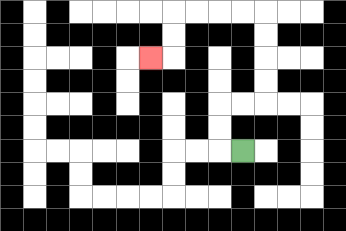{'start': '[10, 6]', 'end': '[6, 2]', 'path_directions': 'L,U,U,R,R,U,U,U,U,L,L,L,L,D,D,L', 'path_coordinates': '[[10, 6], [9, 6], [9, 5], [9, 4], [10, 4], [11, 4], [11, 3], [11, 2], [11, 1], [11, 0], [10, 0], [9, 0], [8, 0], [7, 0], [7, 1], [7, 2], [6, 2]]'}